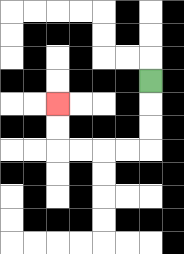{'start': '[6, 3]', 'end': '[2, 4]', 'path_directions': 'D,D,D,L,L,L,L,U,U', 'path_coordinates': '[[6, 3], [6, 4], [6, 5], [6, 6], [5, 6], [4, 6], [3, 6], [2, 6], [2, 5], [2, 4]]'}